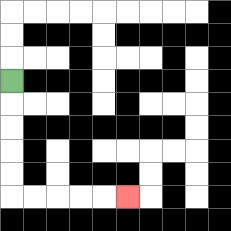{'start': '[0, 3]', 'end': '[5, 8]', 'path_directions': 'D,D,D,D,D,R,R,R,R,R', 'path_coordinates': '[[0, 3], [0, 4], [0, 5], [0, 6], [0, 7], [0, 8], [1, 8], [2, 8], [3, 8], [4, 8], [5, 8]]'}